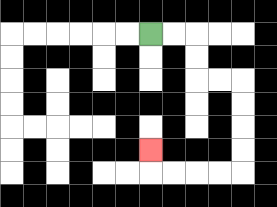{'start': '[6, 1]', 'end': '[6, 6]', 'path_directions': 'R,R,D,D,R,R,D,D,D,D,L,L,L,L,U', 'path_coordinates': '[[6, 1], [7, 1], [8, 1], [8, 2], [8, 3], [9, 3], [10, 3], [10, 4], [10, 5], [10, 6], [10, 7], [9, 7], [8, 7], [7, 7], [6, 7], [6, 6]]'}